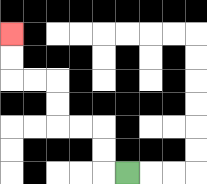{'start': '[5, 7]', 'end': '[0, 1]', 'path_directions': 'L,U,U,L,L,U,U,L,L,U,U', 'path_coordinates': '[[5, 7], [4, 7], [4, 6], [4, 5], [3, 5], [2, 5], [2, 4], [2, 3], [1, 3], [0, 3], [0, 2], [0, 1]]'}